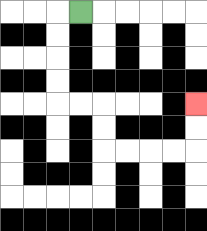{'start': '[3, 0]', 'end': '[8, 4]', 'path_directions': 'L,D,D,D,D,R,R,D,D,R,R,R,R,U,U', 'path_coordinates': '[[3, 0], [2, 0], [2, 1], [2, 2], [2, 3], [2, 4], [3, 4], [4, 4], [4, 5], [4, 6], [5, 6], [6, 6], [7, 6], [8, 6], [8, 5], [8, 4]]'}